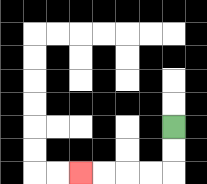{'start': '[7, 5]', 'end': '[3, 7]', 'path_directions': 'D,D,L,L,L,L', 'path_coordinates': '[[7, 5], [7, 6], [7, 7], [6, 7], [5, 7], [4, 7], [3, 7]]'}